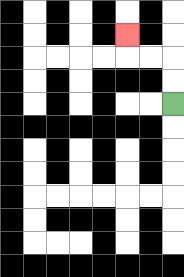{'start': '[7, 4]', 'end': '[5, 1]', 'path_directions': 'U,U,L,L,U', 'path_coordinates': '[[7, 4], [7, 3], [7, 2], [6, 2], [5, 2], [5, 1]]'}